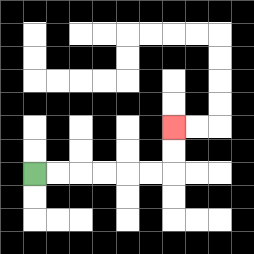{'start': '[1, 7]', 'end': '[7, 5]', 'path_directions': 'R,R,R,R,R,R,U,U', 'path_coordinates': '[[1, 7], [2, 7], [3, 7], [4, 7], [5, 7], [6, 7], [7, 7], [7, 6], [7, 5]]'}